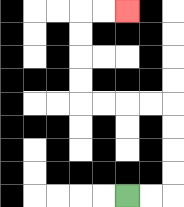{'start': '[5, 8]', 'end': '[5, 0]', 'path_directions': 'R,R,U,U,U,U,L,L,L,L,U,U,U,U,R,R', 'path_coordinates': '[[5, 8], [6, 8], [7, 8], [7, 7], [7, 6], [7, 5], [7, 4], [6, 4], [5, 4], [4, 4], [3, 4], [3, 3], [3, 2], [3, 1], [3, 0], [4, 0], [5, 0]]'}